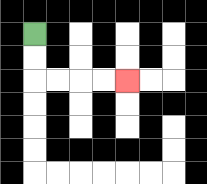{'start': '[1, 1]', 'end': '[5, 3]', 'path_directions': 'D,D,R,R,R,R', 'path_coordinates': '[[1, 1], [1, 2], [1, 3], [2, 3], [3, 3], [4, 3], [5, 3]]'}